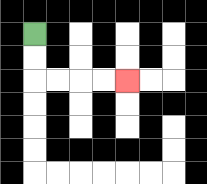{'start': '[1, 1]', 'end': '[5, 3]', 'path_directions': 'D,D,R,R,R,R', 'path_coordinates': '[[1, 1], [1, 2], [1, 3], [2, 3], [3, 3], [4, 3], [5, 3]]'}